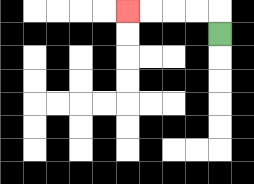{'start': '[9, 1]', 'end': '[5, 0]', 'path_directions': 'U,L,L,L,L', 'path_coordinates': '[[9, 1], [9, 0], [8, 0], [7, 0], [6, 0], [5, 0]]'}